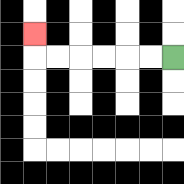{'start': '[7, 2]', 'end': '[1, 1]', 'path_directions': 'L,L,L,L,L,L,U', 'path_coordinates': '[[7, 2], [6, 2], [5, 2], [4, 2], [3, 2], [2, 2], [1, 2], [1, 1]]'}